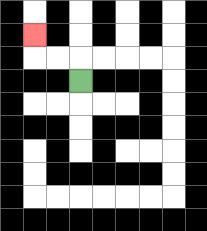{'start': '[3, 3]', 'end': '[1, 1]', 'path_directions': 'U,L,L,U', 'path_coordinates': '[[3, 3], [3, 2], [2, 2], [1, 2], [1, 1]]'}